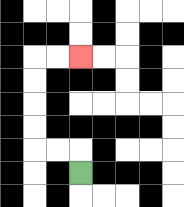{'start': '[3, 7]', 'end': '[3, 2]', 'path_directions': 'U,L,L,U,U,U,U,R,R', 'path_coordinates': '[[3, 7], [3, 6], [2, 6], [1, 6], [1, 5], [1, 4], [1, 3], [1, 2], [2, 2], [3, 2]]'}